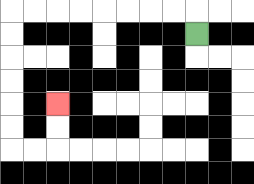{'start': '[8, 1]', 'end': '[2, 4]', 'path_directions': 'U,L,L,L,L,L,L,L,L,D,D,D,D,D,D,R,R,U,U', 'path_coordinates': '[[8, 1], [8, 0], [7, 0], [6, 0], [5, 0], [4, 0], [3, 0], [2, 0], [1, 0], [0, 0], [0, 1], [0, 2], [0, 3], [0, 4], [0, 5], [0, 6], [1, 6], [2, 6], [2, 5], [2, 4]]'}